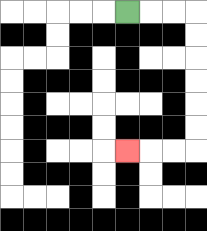{'start': '[5, 0]', 'end': '[5, 6]', 'path_directions': 'R,R,R,D,D,D,D,D,D,L,L,L', 'path_coordinates': '[[5, 0], [6, 0], [7, 0], [8, 0], [8, 1], [8, 2], [8, 3], [8, 4], [8, 5], [8, 6], [7, 6], [6, 6], [5, 6]]'}